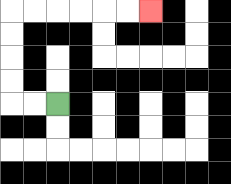{'start': '[2, 4]', 'end': '[6, 0]', 'path_directions': 'L,L,U,U,U,U,R,R,R,R,R,R', 'path_coordinates': '[[2, 4], [1, 4], [0, 4], [0, 3], [0, 2], [0, 1], [0, 0], [1, 0], [2, 0], [3, 0], [4, 0], [5, 0], [6, 0]]'}